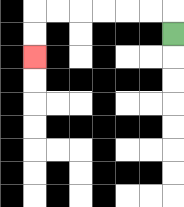{'start': '[7, 1]', 'end': '[1, 2]', 'path_directions': 'U,L,L,L,L,L,L,D,D', 'path_coordinates': '[[7, 1], [7, 0], [6, 0], [5, 0], [4, 0], [3, 0], [2, 0], [1, 0], [1, 1], [1, 2]]'}